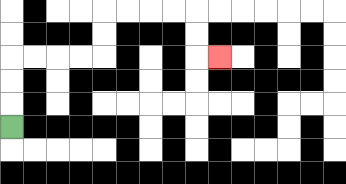{'start': '[0, 5]', 'end': '[9, 2]', 'path_directions': 'U,U,U,R,R,R,R,U,U,R,R,R,R,D,D,R', 'path_coordinates': '[[0, 5], [0, 4], [0, 3], [0, 2], [1, 2], [2, 2], [3, 2], [4, 2], [4, 1], [4, 0], [5, 0], [6, 0], [7, 0], [8, 0], [8, 1], [8, 2], [9, 2]]'}